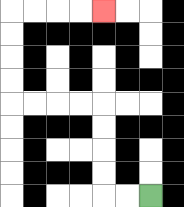{'start': '[6, 8]', 'end': '[4, 0]', 'path_directions': 'L,L,U,U,U,U,L,L,L,L,U,U,U,U,R,R,R,R', 'path_coordinates': '[[6, 8], [5, 8], [4, 8], [4, 7], [4, 6], [4, 5], [4, 4], [3, 4], [2, 4], [1, 4], [0, 4], [0, 3], [0, 2], [0, 1], [0, 0], [1, 0], [2, 0], [3, 0], [4, 0]]'}